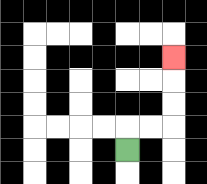{'start': '[5, 6]', 'end': '[7, 2]', 'path_directions': 'U,R,R,U,U,U', 'path_coordinates': '[[5, 6], [5, 5], [6, 5], [7, 5], [7, 4], [7, 3], [7, 2]]'}